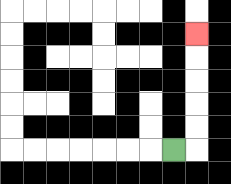{'start': '[7, 6]', 'end': '[8, 1]', 'path_directions': 'R,U,U,U,U,U', 'path_coordinates': '[[7, 6], [8, 6], [8, 5], [8, 4], [8, 3], [8, 2], [8, 1]]'}